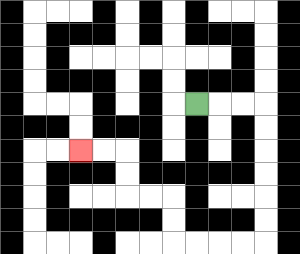{'start': '[8, 4]', 'end': '[3, 6]', 'path_directions': 'R,R,R,D,D,D,D,D,D,L,L,L,L,U,U,L,L,U,U,L,L', 'path_coordinates': '[[8, 4], [9, 4], [10, 4], [11, 4], [11, 5], [11, 6], [11, 7], [11, 8], [11, 9], [11, 10], [10, 10], [9, 10], [8, 10], [7, 10], [7, 9], [7, 8], [6, 8], [5, 8], [5, 7], [5, 6], [4, 6], [3, 6]]'}